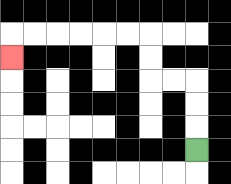{'start': '[8, 6]', 'end': '[0, 2]', 'path_directions': 'U,U,U,L,L,U,U,L,L,L,L,L,L,D', 'path_coordinates': '[[8, 6], [8, 5], [8, 4], [8, 3], [7, 3], [6, 3], [6, 2], [6, 1], [5, 1], [4, 1], [3, 1], [2, 1], [1, 1], [0, 1], [0, 2]]'}